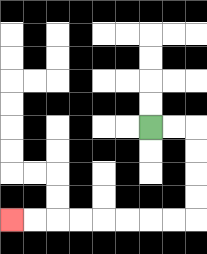{'start': '[6, 5]', 'end': '[0, 9]', 'path_directions': 'R,R,D,D,D,D,L,L,L,L,L,L,L,L', 'path_coordinates': '[[6, 5], [7, 5], [8, 5], [8, 6], [8, 7], [8, 8], [8, 9], [7, 9], [6, 9], [5, 9], [4, 9], [3, 9], [2, 9], [1, 9], [0, 9]]'}